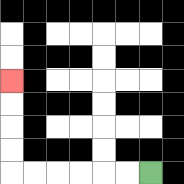{'start': '[6, 7]', 'end': '[0, 3]', 'path_directions': 'L,L,L,L,L,L,U,U,U,U', 'path_coordinates': '[[6, 7], [5, 7], [4, 7], [3, 7], [2, 7], [1, 7], [0, 7], [0, 6], [0, 5], [0, 4], [0, 3]]'}